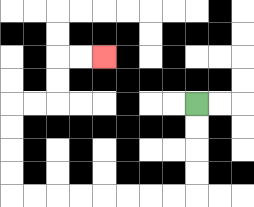{'start': '[8, 4]', 'end': '[4, 2]', 'path_directions': 'D,D,D,D,L,L,L,L,L,L,L,L,U,U,U,U,R,R,U,U,R,R', 'path_coordinates': '[[8, 4], [8, 5], [8, 6], [8, 7], [8, 8], [7, 8], [6, 8], [5, 8], [4, 8], [3, 8], [2, 8], [1, 8], [0, 8], [0, 7], [0, 6], [0, 5], [0, 4], [1, 4], [2, 4], [2, 3], [2, 2], [3, 2], [4, 2]]'}